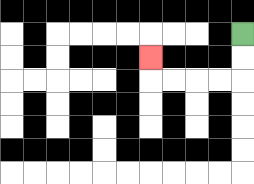{'start': '[10, 1]', 'end': '[6, 2]', 'path_directions': 'D,D,L,L,L,L,U', 'path_coordinates': '[[10, 1], [10, 2], [10, 3], [9, 3], [8, 3], [7, 3], [6, 3], [6, 2]]'}